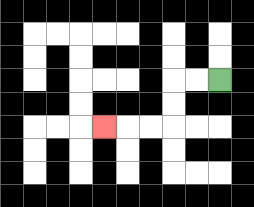{'start': '[9, 3]', 'end': '[4, 5]', 'path_directions': 'L,L,D,D,L,L,L', 'path_coordinates': '[[9, 3], [8, 3], [7, 3], [7, 4], [7, 5], [6, 5], [5, 5], [4, 5]]'}